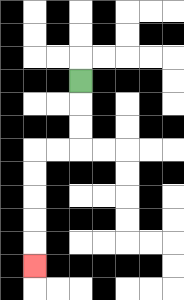{'start': '[3, 3]', 'end': '[1, 11]', 'path_directions': 'D,D,D,L,L,D,D,D,D,D', 'path_coordinates': '[[3, 3], [3, 4], [3, 5], [3, 6], [2, 6], [1, 6], [1, 7], [1, 8], [1, 9], [1, 10], [1, 11]]'}